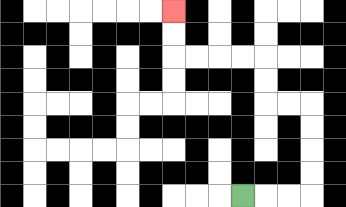{'start': '[10, 8]', 'end': '[7, 0]', 'path_directions': 'R,R,R,U,U,U,U,L,L,U,U,L,L,L,L,U,U', 'path_coordinates': '[[10, 8], [11, 8], [12, 8], [13, 8], [13, 7], [13, 6], [13, 5], [13, 4], [12, 4], [11, 4], [11, 3], [11, 2], [10, 2], [9, 2], [8, 2], [7, 2], [7, 1], [7, 0]]'}